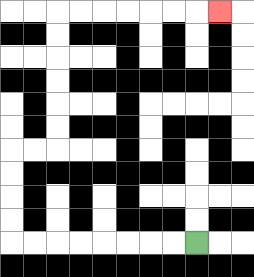{'start': '[8, 10]', 'end': '[9, 0]', 'path_directions': 'L,L,L,L,L,L,L,L,U,U,U,U,R,R,U,U,U,U,U,U,R,R,R,R,R,R,R', 'path_coordinates': '[[8, 10], [7, 10], [6, 10], [5, 10], [4, 10], [3, 10], [2, 10], [1, 10], [0, 10], [0, 9], [0, 8], [0, 7], [0, 6], [1, 6], [2, 6], [2, 5], [2, 4], [2, 3], [2, 2], [2, 1], [2, 0], [3, 0], [4, 0], [5, 0], [6, 0], [7, 0], [8, 0], [9, 0]]'}